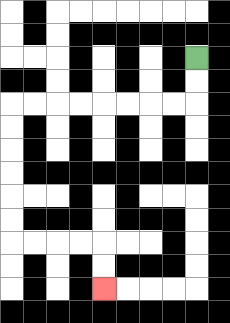{'start': '[8, 2]', 'end': '[4, 12]', 'path_directions': 'D,D,L,L,L,L,L,L,L,L,D,D,D,D,D,D,R,R,R,R,D,D', 'path_coordinates': '[[8, 2], [8, 3], [8, 4], [7, 4], [6, 4], [5, 4], [4, 4], [3, 4], [2, 4], [1, 4], [0, 4], [0, 5], [0, 6], [0, 7], [0, 8], [0, 9], [0, 10], [1, 10], [2, 10], [3, 10], [4, 10], [4, 11], [4, 12]]'}